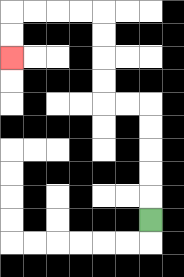{'start': '[6, 9]', 'end': '[0, 2]', 'path_directions': 'U,U,U,U,U,L,L,U,U,U,U,L,L,L,L,D,D', 'path_coordinates': '[[6, 9], [6, 8], [6, 7], [6, 6], [6, 5], [6, 4], [5, 4], [4, 4], [4, 3], [4, 2], [4, 1], [4, 0], [3, 0], [2, 0], [1, 0], [0, 0], [0, 1], [0, 2]]'}